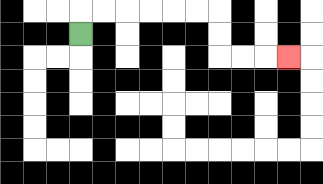{'start': '[3, 1]', 'end': '[12, 2]', 'path_directions': 'U,R,R,R,R,R,R,D,D,R,R,R', 'path_coordinates': '[[3, 1], [3, 0], [4, 0], [5, 0], [6, 0], [7, 0], [8, 0], [9, 0], [9, 1], [9, 2], [10, 2], [11, 2], [12, 2]]'}